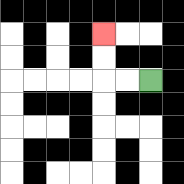{'start': '[6, 3]', 'end': '[4, 1]', 'path_directions': 'L,L,U,U', 'path_coordinates': '[[6, 3], [5, 3], [4, 3], [4, 2], [4, 1]]'}